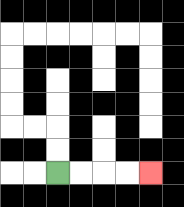{'start': '[2, 7]', 'end': '[6, 7]', 'path_directions': 'R,R,R,R', 'path_coordinates': '[[2, 7], [3, 7], [4, 7], [5, 7], [6, 7]]'}